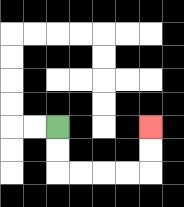{'start': '[2, 5]', 'end': '[6, 5]', 'path_directions': 'D,D,R,R,R,R,U,U', 'path_coordinates': '[[2, 5], [2, 6], [2, 7], [3, 7], [4, 7], [5, 7], [6, 7], [6, 6], [6, 5]]'}